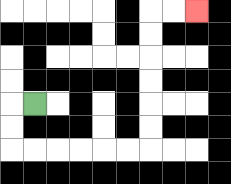{'start': '[1, 4]', 'end': '[8, 0]', 'path_directions': 'L,D,D,R,R,R,R,R,R,U,U,U,U,U,U,R,R', 'path_coordinates': '[[1, 4], [0, 4], [0, 5], [0, 6], [1, 6], [2, 6], [3, 6], [4, 6], [5, 6], [6, 6], [6, 5], [6, 4], [6, 3], [6, 2], [6, 1], [6, 0], [7, 0], [8, 0]]'}